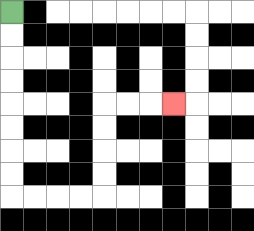{'start': '[0, 0]', 'end': '[7, 4]', 'path_directions': 'D,D,D,D,D,D,D,D,R,R,R,R,U,U,U,U,R,R,R', 'path_coordinates': '[[0, 0], [0, 1], [0, 2], [0, 3], [0, 4], [0, 5], [0, 6], [0, 7], [0, 8], [1, 8], [2, 8], [3, 8], [4, 8], [4, 7], [4, 6], [4, 5], [4, 4], [5, 4], [6, 4], [7, 4]]'}